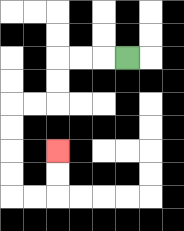{'start': '[5, 2]', 'end': '[2, 6]', 'path_directions': 'L,L,L,D,D,L,L,D,D,D,D,R,R,U,U', 'path_coordinates': '[[5, 2], [4, 2], [3, 2], [2, 2], [2, 3], [2, 4], [1, 4], [0, 4], [0, 5], [0, 6], [0, 7], [0, 8], [1, 8], [2, 8], [2, 7], [2, 6]]'}